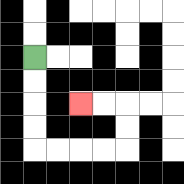{'start': '[1, 2]', 'end': '[3, 4]', 'path_directions': 'D,D,D,D,R,R,R,R,U,U,L,L', 'path_coordinates': '[[1, 2], [1, 3], [1, 4], [1, 5], [1, 6], [2, 6], [3, 6], [4, 6], [5, 6], [5, 5], [5, 4], [4, 4], [3, 4]]'}